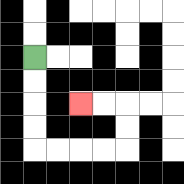{'start': '[1, 2]', 'end': '[3, 4]', 'path_directions': 'D,D,D,D,R,R,R,R,U,U,L,L', 'path_coordinates': '[[1, 2], [1, 3], [1, 4], [1, 5], [1, 6], [2, 6], [3, 6], [4, 6], [5, 6], [5, 5], [5, 4], [4, 4], [3, 4]]'}